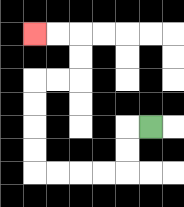{'start': '[6, 5]', 'end': '[1, 1]', 'path_directions': 'L,D,D,L,L,L,L,U,U,U,U,R,R,U,U,L,L', 'path_coordinates': '[[6, 5], [5, 5], [5, 6], [5, 7], [4, 7], [3, 7], [2, 7], [1, 7], [1, 6], [1, 5], [1, 4], [1, 3], [2, 3], [3, 3], [3, 2], [3, 1], [2, 1], [1, 1]]'}